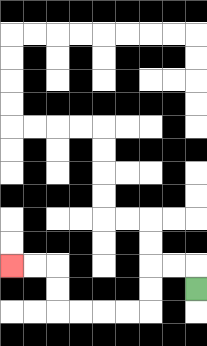{'start': '[8, 12]', 'end': '[0, 11]', 'path_directions': 'U,L,L,D,D,L,L,L,L,U,U,L,L', 'path_coordinates': '[[8, 12], [8, 11], [7, 11], [6, 11], [6, 12], [6, 13], [5, 13], [4, 13], [3, 13], [2, 13], [2, 12], [2, 11], [1, 11], [0, 11]]'}